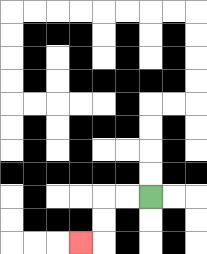{'start': '[6, 8]', 'end': '[3, 10]', 'path_directions': 'L,L,D,D,L', 'path_coordinates': '[[6, 8], [5, 8], [4, 8], [4, 9], [4, 10], [3, 10]]'}